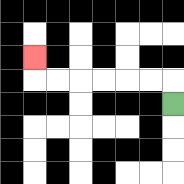{'start': '[7, 4]', 'end': '[1, 2]', 'path_directions': 'U,L,L,L,L,L,L,U', 'path_coordinates': '[[7, 4], [7, 3], [6, 3], [5, 3], [4, 3], [3, 3], [2, 3], [1, 3], [1, 2]]'}